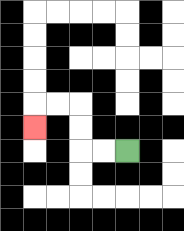{'start': '[5, 6]', 'end': '[1, 5]', 'path_directions': 'L,L,U,U,L,L,D', 'path_coordinates': '[[5, 6], [4, 6], [3, 6], [3, 5], [3, 4], [2, 4], [1, 4], [1, 5]]'}